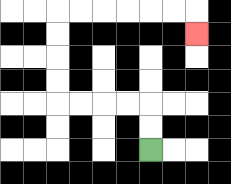{'start': '[6, 6]', 'end': '[8, 1]', 'path_directions': 'U,U,L,L,L,L,U,U,U,U,R,R,R,R,R,R,D', 'path_coordinates': '[[6, 6], [6, 5], [6, 4], [5, 4], [4, 4], [3, 4], [2, 4], [2, 3], [2, 2], [2, 1], [2, 0], [3, 0], [4, 0], [5, 0], [6, 0], [7, 0], [8, 0], [8, 1]]'}